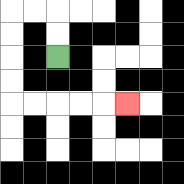{'start': '[2, 2]', 'end': '[5, 4]', 'path_directions': 'U,U,L,L,D,D,D,D,R,R,R,R,R', 'path_coordinates': '[[2, 2], [2, 1], [2, 0], [1, 0], [0, 0], [0, 1], [0, 2], [0, 3], [0, 4], [1, 4], [2, 4], [3, 4], [4, 4], [5, 4]]'}